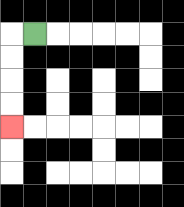{'start': '[1, 1]', 'end': '[0, 5]', 'path_directions': 'L,D,D,D,D', 'path_coordinates': '[[1, 1], [0, 1], [0, 2], [0, 3], [0, 4], [0, 5]]'}